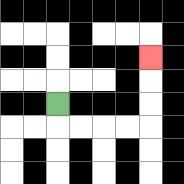{'start': '[2, 4]', 'end': '[6, 2]', 'path_directions': 'D,R,R,R,R,U,U,U', 'path_coordinates': '[[2, 4], [2, 5], [3, 5], [4, 5], [5, 5], [6, 5], [6, 4], [6, 3], [6, 2]]'}